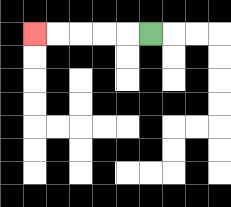{'start': '[6, 1]', 'end': '[1, 1]', 'path_directions': 'L,L,L,L,L', 'path_coordinates': '[[6, 1], [5, 1], [4, 1], [3, 1], [2, 1], [1, 1]]'}